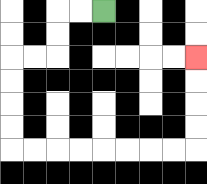{'start': '[4, 0]', 'end': '[8, 2]', 'path_directions': 'L,L,D,D,L,L,D,D,D,D,R,R,R,R,R,R,R,R,U,U,U,U', 'path_coordinates': '[[4, 0], [3, 0], [2, 0], [2, 1], [2, 2], [1, 2], [0, 2], [0, 3], [0, 4], [0, 5], [0, 6], [1, 6], [2, 6], [3, 6], [4, 6], [5, 6], [6, 6], [7, 6], [8, 6], [8, 5], [8, 4], [8, 3], [8, 2]]'}